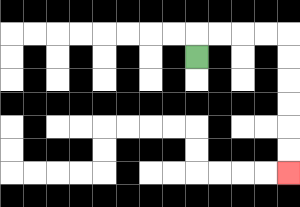{'start': '[8, 2]', 'end': '[12, 7]', 'path_directions': 'U,R,R,R,R,D,D,D,D,D,D', 'path_coordinates': '[[8, 2], [8, 1], [9, 1], [10, 1], [11, 1], [12, 1], [12, 2], [12, 3], [12, 4], [12, 5], [12, 6], [12, 7]]'}